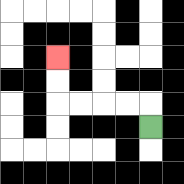{'start': '[6, 5]', 'end': '[2, 2]', 'path_directions': 'U,L,L,L,L,U,U', 'path_coordinates': '[[6, 5], [6, 4], [5, 4], [4, 4], [3, 4], [2, 4], [2, 3], [2, 2]]'}